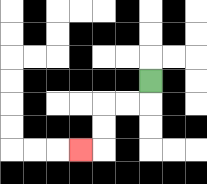{'start': '[6, 3]', 'end': '[3, 6]', 'path_directions': 'D,L,L,D,D,L', 'path_coordinates': '[[6, 3], [6, 4], [5, 4], [4, 4], [4, 5], [4, 6], [3, 6]]'}